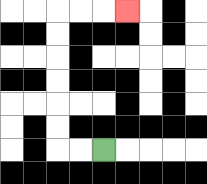{'start': '[4, 6]', 'end': '[5, 0]', 'path_directions': 'L,L,U,U,U,U,U,U,R,R,R', 'path_coordinates': '[[4, 6], [3, 6], [2, 6], [2, 5], [2, 4], [2, 3], [2, 2], [2, 1], [2, 0], [3, 0], [4, 0], [5, 0]]'}